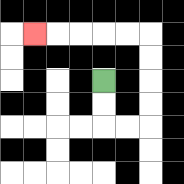{'start': '[4, 3]', 'end': '[1, 1]', 'path_directions': 'D,D,R,R,U,U,U,U,L,L,L,L,L', 'path_coordinates': '[[4, 3], [4, 4], [4, 5], [5, 5], [6, 5], [6, 4], [6, 3], [6, 2], [6, 1], [5, 1], [4, 1], [3, 1], [2, 1], [1, 1]]'}